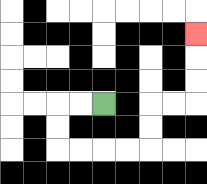{'start': '[4, 4]', 'end': '[8, 1]', 'path_directions': 'L,L,D,D,R,R,R,R,U,U,R,R,U,U,U', 'path_coordinates': '[[4, 4], [3, 4], [2, 4], [2, 5], [2, 6], [3, 6], [4, 6], [5, 6], [6, 6], [6, 5], [6, 4], [7, 4], [8, 4], [8, 3], [8, 2], [8, 1]]'}